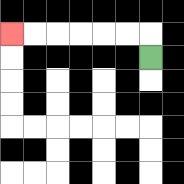{'start': '[6, 2]', 'end': '[0, 1]', 'path_directions': 'U,L,L,L,L,L,L', 'path_coordinates': '[[6, 2], [6, 1], [5, 1], [4, 1], [3, 1], [2, 1], [1, 1], [0, 1]]'}